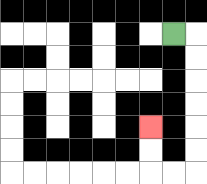{'start': '[7, 1]', 'end': '[6, 5]', 'path_directions': 'R,D,D,D,D,D,D,L,L,U,U', 'path_coordinates': '[[7, 1], [8, 1], [8, 2], [8, 3], [8, 4], [8, 5], [8, 6], [8, 7], [7, 7], [6, 7], [6, 6], [6, 5]]'}